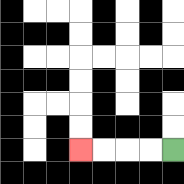{'start': '[7, 6]', 'end': '[3, 6]', 'path_directions': 'L,L,L,L', 'path_coordinates': '[[7, 6], [6, 6], [5, 6], [4, 6], [3, 6]]'}